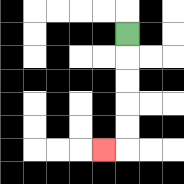{'start': '[5, 1]', 'end': '[4, 6]', 'path_directions': 'D,D,D,D,D,L', 'path_coordinates': '[[5, 1], [5, 2], [5, 3], [5, 4], [5, 5], [5, 6], [4, 6]]'}